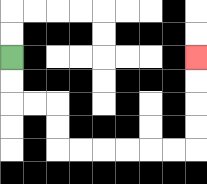{'start': '[0, 2]', 'end': '[8, 2]', 'path_directions': 'D,D,R,R,D,D,R,R,R,R,R,R,U,U,U,U', 'path_coordinates': '[[0, 2], [0, 3], [0, 4], [1, 4], [2, 4], [2, 5], [2, 6], [3, 6], [4, 6], [5, 6], [6, 6], [7, 6], [8, 6], [8, 5], [8, 4], [8, 3], [8, 2]]'}